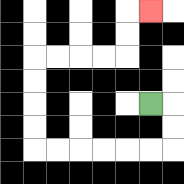{'start': '[6, 4]', 'end': '[6, 0]', 'path_directions': 'R,D,D,L,L,L,L,L,L,U,U,U,U,R,R,R,R,U,U,R', 'path_coordinates': '[[6, 4], [7, 4], [7, 5], [7, 6], [6, 6], [5, 6], [4, 6], [3, 6], [2, 6], [1, 6], [1, 5], [1, 4], [1, 3], [1, 2], [2, 2], [3, 2], [4, 2], [5, 2], [5, 1], [5, 0], [6, 0]]'}